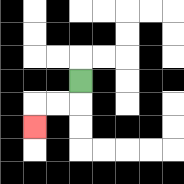{'start': '[3, 3]', 'end': '[1, 5]', 'path_directions': 'D,L,L,D', 'path_coordinates': '[[3, 3], [3, 4], [2, 4], [1, 4], [1, 5]]'}